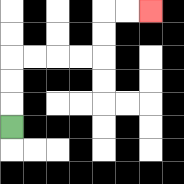{'start': '[0, 5]', 'end': '[6, 0]', 'path_directions': 'U,U,U,R,R,R,R,U,U,R,R', 'path_coordinates': '[[0, 5], [0, 4], [0, 3], [0, 2], [1, 2], [2, 2], [3, 2], [4, 2], [4, 1], [4, 0], [5, 0], [6, 0]]'}